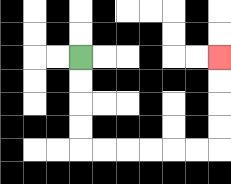{'start': '[3, 2]', 'end': '[9, 2]', 'path_directions': 'D,D,D,D,R,R,R,R,R,R,U,U,U,U', 'path_coordinates': '[[3, 2], [3, 3], [3, 4], [3, 5], [3, 6], [4, 6], [5, 6], [6, 6], [7, 6], [8, 6], [9, 6], [9, 5], [9, 4], [9, 3], [9, 2]]'}